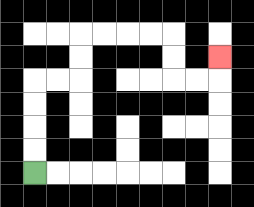{'start': '[1, 7]', 'end': '[9, 2]', 'path_directions': 'U,U,U,U,R,R,U,U,R,R,R,R,D,D,R,R,U', 'path_coordinates': '[[1, 7], [1, 6], [1, 5], [1, 4], [1, 3], [2, 3], [3, 3], [3, 2], [3, 1], [4, 1], [5, 1], [6, 1], [7, 1], [7, 2], [7, 3], [8, 3], [9, 3], [9, 2]]'}